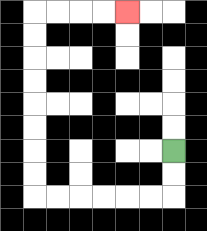{'start': '[7, 6]', 'end': '[5, 0]', 'path_directions': 'D,D,L,L,L,L,L,L,U,U,U,U,U,U,U,U,R,R,R,R', 'path_coordinates': '[[7, 6], [7, 7], [7, 8], [6, 8], [5, 8], [4, 8], [3, 8], [2, 8], [1, 8], [1, 7], [1, 6], [1, 5], [1, 4], [1, 3], [1, 2], [1, 1], [1, 0], [2, 0], [3, 0], [4, 0], [5, 0]]'}